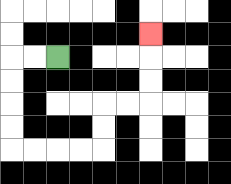{'start': '[2, 2]', 'end': '[6, 1]', 'path_directions': 'L,L,D,D,D,D,R,R,R,R,U,U,R,R,U,U,U', 'path_coordinates': '[[2, 2], [1, 2], [0, 2], [0, 3], [0, 4], [0, 5], [0, 6], [1, 6], [2, 6], [3, 6], [4, 6], [4, 5], [4, 4], [5, 4], [6, 4], [6, 3], [6, 2], [6, 1]]'}